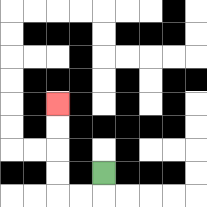{'start': '[4, 7]', 'end': '[2, 4]', 'path_directions': 'D,L,L,U,U,U,U', 'path_coordinates': '[[4, 7], [4, 8], [3, 8], [2, 8], [2, 7], [2, 6], [2, 5], [2, 4]]'}